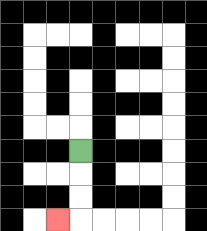{'start': '[3, 6]', 'end': '[2, 9]', 'path_directions': 'D,D,D,L', 'path_coordinates': '[[3, 6], [3, 7], [3, 8], [3, 9], [2, 9]]'}